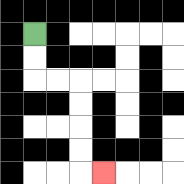{'start': '[1, 1]', 'end': '[4, 7]', 'path_directions': 'D,D,R,R,D,D,D,D,R', 'path_coordinates': '[[1, 1], [1, 2], [1, 3], [2, 3], [3, 3], [3, 4], [3, 5], [3, 6], [3, 7], [4, 7]]'}